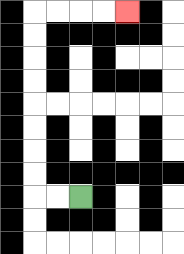{'start': '[3, 8]', 'end': '[5, 0]', 'path_directions': 'L,L,U,U,U,U,U,U,U,U,R,R,R,R', 'path_coordinates': '[[3, 8], [2, 8], [1, 8], [1, 7], [1, 6], [1, 5], [1, 4], [1, 3], [1, 2], [1, 1], [1, 0], [2, 0], [3, 0], [4, 0], [5, 0]]'}